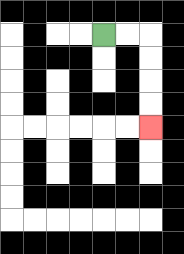{'start': '[4, 1]', 'end': '[6, 5]', 'path_directions': 'R,R,D,D,D,D', 'path_coordinates': '[[4, 1], [5, 1], [6, 1], [6, 2], [6, 3], [6, 4], [6, 5]]'}